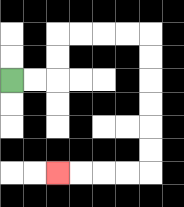{'start': '[0, 3]', 'end': '[2, 7]', 'path_directions': 'R,R,U,U,R,R,R,R,D,D,D,D,D,D,L,L,L,L', 'path_coordinates': '[[0, 3], [1, 3], [2, 3], [2, 2], [2, 1], [3, 1], [4, 1], [5, 1], [6, 1], [6, 2], [6, 3], [6, 4], [6, 5], [6, 6], [6, 7], [5, 7], [4, 7], [3, 7], [2, 7]]'}